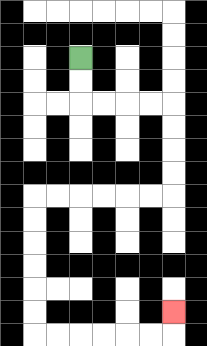{'start': '[3, 2]', 'end': '[7, 13]', 'path_directions': 'D,D,R,R,R,R,D,D,D,D,L,L,L,L,L,L,D,D,D,D,D,D,R,R,R,R,R,R,U', 'path_coordinates': '[[3, 2], [3, 3], [3, 4], [4, 4], [5, 4], [6, 4], [7, 4], [7, 5], [7, 6], [7, 7], [7, 8], [6, 8], [5, 8], [4, 8], [3, 8], [2, 8], [1, 8], [1, 9], [1, 10], [1, 11], [1, 12], [1, 13], [1, 14], [2, 14], [3, 14], [4, 14], [5, 14], [6, 14], [7, 14], [7, 13]]'}